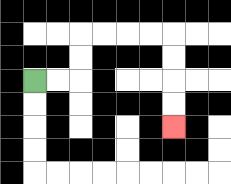{'start': '[1, 3]', 'end': '[7, 5]', 'path_directions': 'R,R,U,U,R,R,R,R,D,D,D,D', 'path_coordinates': '[[1, 3], [2, 3], [3, 3], [3, 2], [3, 1], [4, 1], [5, 1], [6, 1], [7, 1], [7, 2], [7, 3], [7, 4], [7, 5]]'}